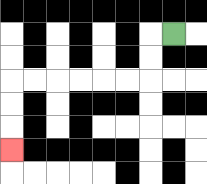{'start': '[7, 1]', 'end': '[0, 6]', 'path_directions': 'L,D,D,L,L,L,L,L,L,D,D,D', 'path_coordinates': '[[7, 1], [6, 1], [6, 2], [6, 3], [5, 3], [4, 3], [3, 3], [2, 3], [1, 3], [0, 3], [0, 4], [0, 5], [0, 6]]'}